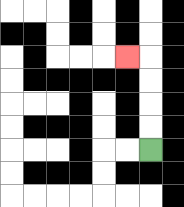{'start': '[6, 6]', 'end': '[5, 2]', 'path_directions': 'U,U,U,U,L', 'path_coordinates': '[[6, 6], [6, 5], [6, 4], [6, 3], [6, 2], [5, 2]]'}